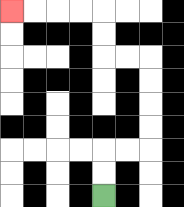{'start': '[4, 8]', 'end': '[0, 0]', 'path_directions': 'U,U,R,R,U,U,U,U,L,L,U,U,L,L,L,L', 'path_coordinates': '[[4, 8], [4, 7], [4, 6], [5, 6], [6, 6], [6, 5], [6, 4], [6, 3], [6, 2], [5, 2], [4, 2], [4, 1], [4, 0], [3, 0], [2, 0], [1, 0], [0, 0]]'}